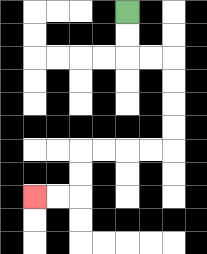{'start': '[5, 0]', 'end': '[1, 8]', 'path_directions': 'D,D,R,R,D,D,D,D,L,L,L,L,D,D,L,L', 'path_coordinates': '[[5, 0], [5, 1], [5, 2], [6, 2], [7, 2], [7, 3], [7, 4], [7, 5], [7, 6], [6, 6], [5, 6], [4, 6], [3, 6], [3, 7], [3, 8], [2, 8], [1, 8]]'}